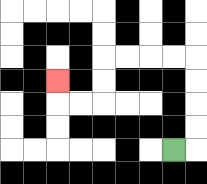{'start': '[7, 6]', 'end': '[2, 3]', 'path_directions': 'R,U,U,U,U,L,L,L,L,D,D,L,L,U', 'path_coordinates': '[[7, 6], [8, 6], [8, 5], [8, 4], [8, 3], [8, 2], [7, 2], [6, 2], [5, 2], [4, 2], [4, 3], [4, 4], [3, 4], [2, 4], [2, 3]]'}